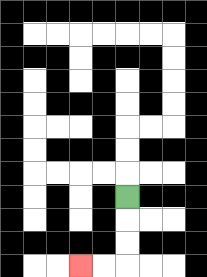{'start': '[5, 8]', 'end': '[3, 11]', 'path_directions': 'D,D,D,L,L', 'path_coordinates': '[[5, 8], [5, 9], [5, 10], [5, 11], [4, 11], [3, 11]]'}